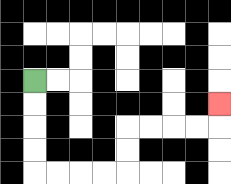{'start': '[1, 3]', 'end': '[9, 4]', 'path_directions': 'D,D,D,D,R,R,R,R,U,U,R,R,R,R,U', 'path_coordinates': '[[1, 3], [1, 4], [1, 5], [1, 6], [1, 7], [2, 7], [3, 7], [4, 7], [5, 7], [5, 6], [5, 5], [6, 5], [7, 5], [8, 5], [9, 5], [9, 4]]'}